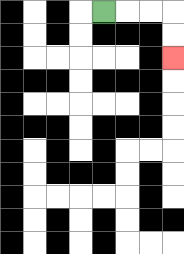{'start': '[4, 0]', 'end': '[7, 2]', 'path_directions': 'R,R,R,D,D', 'path_coordinates': '[[4, 0], [5, 0], [6, 0], [7, 0], [7, 1], [7, 2]]'}